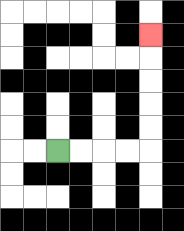{'start': '[2, 6]', 'end': '[6, 1]', 'path_directions': 'R,R,R,R,U,U,U,U,U', 'path_coordinates': '[[2, 6], [3, 6], [4, 6], [5, 6], [6, 6], [6, 5], [6, 4], [6, 3], [6, 2], [6, 1]]'}